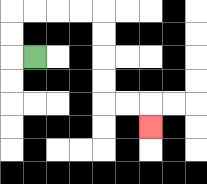{'start': '[1, 2]', 'end': '[6, 5]', 'path_directions': 'L,U,U,R,R,R,R,D,D,D,D,R,R,D', 'path_coordinates': '[[1, 2], [0, 2], [0, 1], [0, 0], [1, 0], [2, 0], [3, 0], [4, 0], [4, 1], [4, 2], [4, 3], [4, 4], [5, 4], [6, 4], [6, 5]]'}